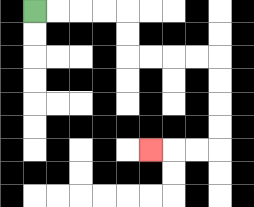{'start': '[1, 0]', 'end': '[6, 6]', 'path_directions': 'R,R,R,R,D,D,R,R,R,R,D,D,D,D,L,L,L', 'path_coordinates': '[[1, 0], [2, 0], [3, 0], [4, 0], [5, 0], [5, 1], [5, 2], [6, 2], [7, 2], [8, 2], [9, 2], [9, 3], [9, 4], [9, 5], [9, 6], [8, 6], [7, 6], [6, 6]]'}